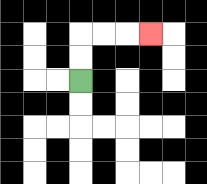{'start': '[3, 3]', 'end': '[6, 1]', 'path_directions': 'U,U,R,R,R', 'path_coordinates': '[[3, 3], [3, 2], [3, 1], [4, 1], [5, 1], [6, 1]]'}